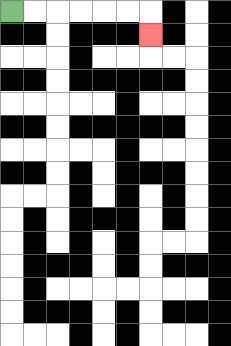{'start': '[0, 0]', 'end': '[6, 1]', 'path_directions': 'R,R,R,R,R,R,D', 'path_coordinates': '[[0, 0], [1, 0], [2, 0], [3, 0], [4, 0], [5, 0], [6, 0], [6, 1]]'}